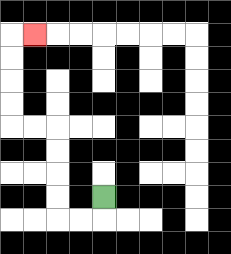{'start': '[4, 8]', 'end': '[1, 1]', 'path_directions': 'D,L,L,U,U,U,U,L,L,U,U,U,U,R', 'path_coordinates': '[[4, 8], [4, 9], [3, 9], [2, 9], [2, 8], [2, 7], [2, 6], [2, 5], [1, 5], [0, 5], [0, 4], [0, 3], [0, 2], [0, 1], [1, 1]]'}